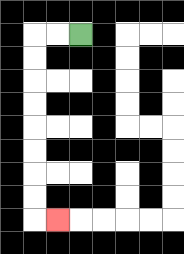{'start': '[3, 1]', 'end': '[2, 9]', 'path_directions': 'L,L,D,D,D,D,D,D,D,D,R', 'path_coordinates': '[[3, 1], [2, 1], [1, 1], [1, 2], [1, 3], [1, 4], [1, 5], [1, 6], [1, 7], [1, 8], [1, 9], [2, 9]]'}